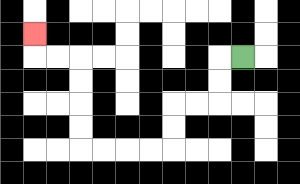{'start': '[10, 2]', 'end': '[1, 1]', 'path_directions': 'L,D,D,L,L,D,D,L,L,L,L,U,U,U,U,L,L,U', 'path_coordinates': '[[10, 2], [9, 2], [9, 3], [9, 4], [8, 4], [7, 4], [7, 5], [7, 6], [6, 6], [5, 6], [4, 6], [3, 6], [3, 5], [3, 4], [3, 3], [3, 2], [2, 2], [1, 2], [1, 1]]'}